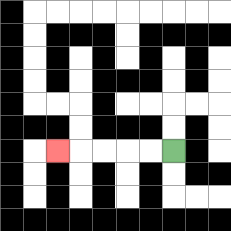{'start': '[7, 6]', 'end': '[2, 6]', 'path_directions': 'L,L,L,L,L', 'path_coordinates': '[[7, 6], [6, 6], [5, 6], [4, 6], [3, 6], [2, 6]]'}